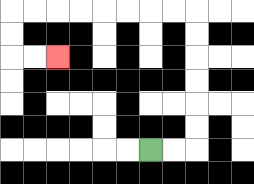{'start': '[6, 6]', 'end': '[2, 2]', 'path_directions': 'R,R,U,U,U,U,U,U,L,L,L,L,L,L,L,L,D,D,R,R', 'path_coordinates': '[[6, 6], [7, 6], [8, 6], [8, 5], [8, 4], [8, 3], [8, 2], [8, 1], [8, 0], [7, 0], [6, 0], [5, 0], [4, 0], [3, 0], [2, 0], [1, 0], [0, 0], [0, 1], [0, 2], [1, 2], [2, 2]]'}